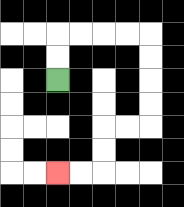{'start': '[2, 3]', 'end': '[2, 7]', 'path_directions': 'U,U,R,R,R,R,D,D,D,D,L,L,D,D,L,L', 'path_coordinates': '[[2, 3], [2, 2], [2, 1], [3, 1], [4, 1], [5, 1], [6, 1], [6, 2], [6, 3], [6, 4], [6, 5], [5, 5], [4, 5], [4, 6], [4, 7], [3, 7], [2, 7]]'}